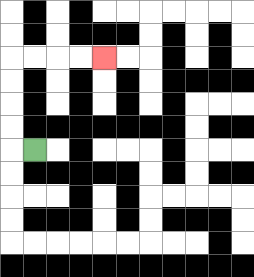{'start': '[1, 6]', 'end': '[4, 2]', 'path_directions': 'L,U,U,U,U,R,R,R,R', 'path_coordinates': '[[1, 6], [0, 6], [0, 5], [0, 4], [0, 3], [0, 2], [1, 2], [2, 2], [3, 2], [4, 2]]'}